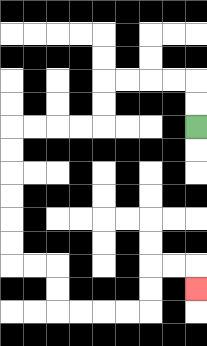{'start': '[8, 5]', 'end': '[8, 12]', 'path_directions': 'U,U,L,L,L,L,D,D,L,L,L,L,D,D,D,D,D,D,R,R,D,D,R,R,R,R,U,U,R,R,D', 'path_coordinates': '[[8, 5], [8, 4], [8, 3], [7, 3], [6, 3], [5, 3], [4, 3], [4, 4], [4, 5], [3, 5], [2, 5], [1, 5], [0, 5], [0, 6], [0, 7], [0, 8], [0, 9], [0, 10], [0, 11], [1, 11], [2, 11], [2, 12], [2, 13], [3, 13], [4, 13], [5, 13], [6, 13], [6, 12], [6, 11], [7, 11], [8, 11], [8, 12]]'}